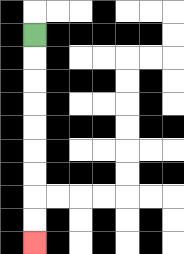{'start': '[1, 1]', 'end': '[1, 10]', 'path_directions': 'D,D,D,D,D,D,D,D,D', 'path_coordinates': '[[1, 1], [1, 2], [1, 3], [1, 4], [1, 5], [1, 6], [1, 7], [1, 8], [1, 9], [1, 10]]'}